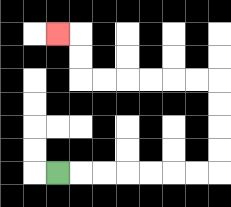{'start': '[2, 7]', 'end': '[2, 1]', 'path_directions': 'R,R,R,R,R,R,R,U,U,U,U,L,L,L,L,L,L,U,U,L', 'path_coordinates': '[[2, 7], [3, 7], [4, 7], [5, 7], [6, 7], [7, 7], [8, 7], [9, 7], [9, 6], [9, 5], [9, 4], [9, 3], [8, 3], [7, 3], [6, 3], [5, 3], [4, 3], [3, 3], [3, 2], [3, 1], [2, 1]]'}